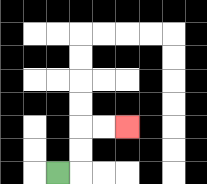{'start': '[2, 7]', 'end': '[5, 5]', 'path_directions': 'R,U,U,R,R', 'path_coordinates': '[[2, 7], [3, 7], [3, 6], [3, 5], [4, 5], [5, 5]]'}